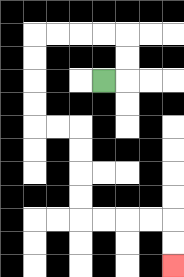{'start': '[4, 3]', 'end': '[7, 11]', 'path_directions': 'R,U,U,L,L,L,L,D,D,D,D,R,R,D,D,D,D,R,R,R,R,D,D', 'path_coordinates': '[[4, 3], [5, 3], [5, 2], [5, 1], [4, 1], [3, 1], [2, 1], [1, 1], [1, 2], [1, 3], [1, 4], [1, 5], [2, 5], [3, 5], [3, 6], [3, 7], [3, 8], [3, 9], [4, 9], [5, 9], [6, 9], [7, 9], [7, 10], [7, 11]]'}